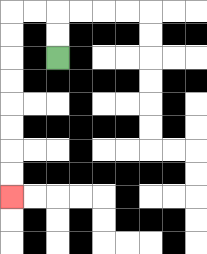{'start': '[2, 2]', 'end': '[0, 8]', 'path_directions': 'U,U,L,L,D,D,D,D,D,D,D,D', 'path_coordinates': '[[2, 2], [2, 1], [2, 0], [1, 0], [0, 0], [0, 1], [0, 2], [0, 3], [0, 4], [0, 5], [0, 6], [0, 7], [0, 8]]'}